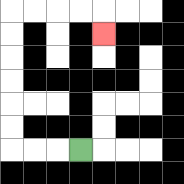{'start': '[3, 6]', 'end': '[4, 1]', 'path_directions': 'L,L,L,U,U,U,U,U,U,R,R,R,R,D', 'path_coordinates': '[[3, 6], [2, 6], [1, 6], [0, 6], [0, 5], [0, 4], [0, 3], [0, 2], [0, 1], [0, 0], [1, 0], [2, 0], [3, 0], [4, 0], [4, 1]]'}